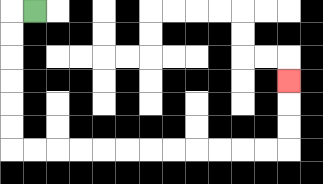{'start': '[1, 0]', 'end': '[12, 3]', 'path_directions': 'L,D,D,D,D,D,D,R,R,R,R,R,R,R,R,R,R,R,R,U,U,U', 'path_coordinates': '[[1, 0], [0, 0], [0, 1], [0, 2], [0, 3], [0, 4], [0, 5], [0, 6], [1, 6], [2, 6], [3, 6], [4, 6], [5, 6], [6, 6], [7, 6], [8, 6], [9, 6], [10, 6], [11, 6], [12, 6], [12, 5], [12, 4], [12, 3]]'}